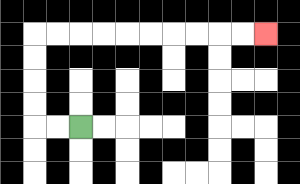{'start': '[3, 5]', 'end': '[11, 1]', 'path_directions': 'L,L,U,U,U,U,R,R,R,R,R,R,R,R,R,R', 'path_coordinates': '[[3, 5], [2, 5], [1, 5], [1, 4], [1, 3], [1, 2], [1, 1], [2, 1], [3, 1], [4, 1], [5, 1], [6, 1], [7, 1], [8, 1], [9, 1], [10, 1], [11, 1]]'}